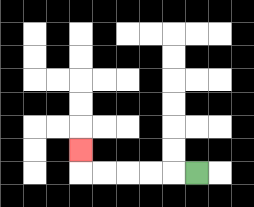{'start': '[8, 7]', 'end': '[3, 6]', 'path_directions': 'L,L,L,L,L,U', 'path_coordinates': '[[8, 7], [7, 7], [6, 7], [5, 7], [4, 7], [3, 7], [3, 6]]'}